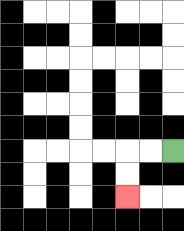{'start': '[7, 6]', 'end': '[5, 8]', 'path_directions': 'L,L,D,D', 'path_coordinates': '[[7, 6], [6, 6], [5, 6], [5, 7], [5, 8]]'}